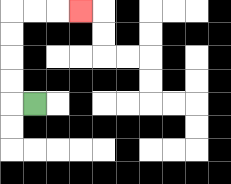{'start': '[1, 4]', 'end': '[3, 0]', 'path_directions': 'L,U,U,U,U,R,R,R', 'path_coordinates': '[[1, 4], [0, 4], [0, 3], [0, 2], [0, 1], [0, 0], [1, 0], [2, 0], [3, 0]]'}